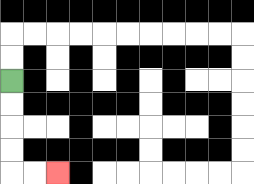{'start': '[0, 3]', 'end': '[2, 7]', 'path_directions': 'D,D,D,D,R,R', 'path_coordinates': '[[0, 3], [0, 4], [0, 5], [0, 6], [0, 7], [1, 7], [2, 7]]'}